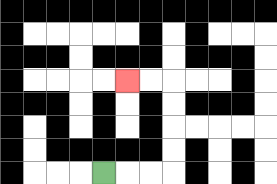{'start': '[4, 7]', 'end': '[5, 3]', 'path_directions': 'R,R,R,U,U,U,U,L,L', 'path_coordinates': '[[4, 7], [5, 7], [6, 7], [7, 7], [7, 6], [7, 5], [7, 4], [7, 3], [6, 3], [5, 3]]'}